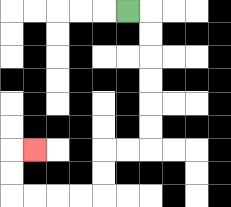{'start': '[5, 0]', 'end': '[1, 6]', 'path_directions': 'R,D,D,D,D,D,D,L,L,D,D,L,L,L,L,U,U,R', 'path_coordinates': '[[5, 0], [6, 0], [6, 1], [6, 2], [6, 3], [6, 4], [6, 5], [6, 6], [5, 6], [4, 6], [4, 7], [4, 8], [3, 8], [2, 8], [1, 8], [0, 8], [0, 7], [0, 6], [1, 6]]'}